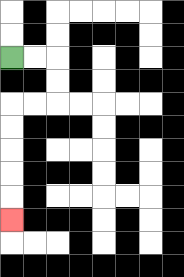{'start': '[0, 2]', 'end': '[0, 9]', 'path_directions': 'R,R,D,D,L,L,D,D,D,D,D', 'path_coordinates': '[[0, 2], [1, 2], [2, 2], [2, 3], [2, 4], [1, 4], [0, 4], [0, 5], [0, 6], [0, 7], [0, 8], [0, 9]]'}